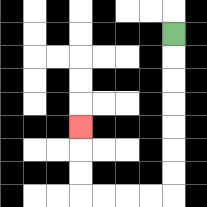{'start': '[7, 1]', 'end': '[3, 5]', 'path_directions': 'D,D,D,D,D,D,D,L,L,L,L,U,U,U', 'path_coordinates': '[[7, 1], [7, 2], [7, 3], [7, 4], [7, 5], [7, 6], [7, 7], [7, 8], [6, 8], [5, 8], [4, 8], [3, 8], [3, 7], [3, 6], [3, 5]]'}